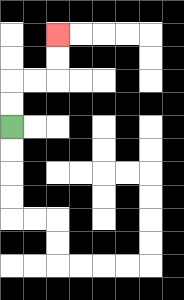{'start': '[0, 5]', 'end': '[2, 1]', 'path_directions': 'U,U,R,R,U,U', 'path_coordinates': '[[0, 5], [0, 4], [0, 3], [1, 3], [2, 3], [2, 2], [2, 1]]'}